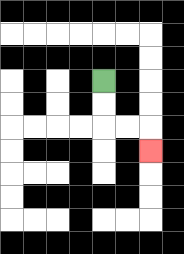{'start': '[4, 3]', 'end': '[6, 6]', 'path_directions': 'D,D,R,R,D', 'path_coordinates': '[[4, 3], [4, 4], [4, 5], [5, 5], [6, 5], [6, 6]]'}